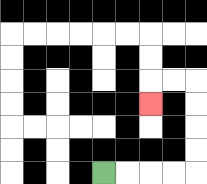{'start': '[4, 7]', 'end': '[6, 4]', 'path_directions': 'R,R,R,R,U,U,U,U,L,L,D', 'path_coordinates': '[[4, 7], [5, 7], [6, 7], [7, 7], [8, 7], [8, 6], [8, 5], [8, 4], [8, 3], [7, 3], [6, 3], [6, 4]]'}